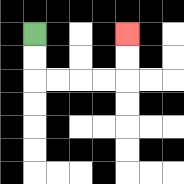{'start': '[1, 1]', 'end': '[5, 1]', 'path_directions': 'D,D,R,R,R,R,U,U', 'path_coordinates': '[[1, 1], [1, 2], [1, 3], [2, 3], [3, 3], [4, 3], [5, 3], [5, 2], [5, 1]]'}